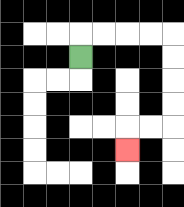{'start': '[3, 2]', 'end': '[5, 6]', 'path_directions': 'U,R,R,R,R,D,D,D,D,L,L,D', 'path_coordinates': '[[3, 2], [3, 1], [4, 1], [5, 1], [6, 1], [7, 1], [7, 2], [7, 3], [7, 4], [7, 5], [6, 5], [5, 5], [5, 6]]'}